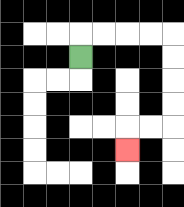{'start': '[3, 2]', 'end': '[5, 6]', 'path_directions': 'U,R,R,R,R,D,D,D,D,L,L,D', 'path_coordinates': '[[3, 2], [3, 1], [4, 1], [5, 1], [6, 1], [7, 1], [7, 2], [7, 3], [7, 4], [7, 5], [6, 5], [5, 5], [5, 6]]'}